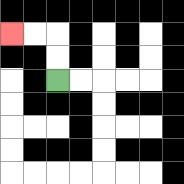{'start': '[2, 3]', 'end': '[0, 1]', 'path_directions': 'U,U,L,L', 'path_coordinates': '[[2, 3], [2, 2], [2, 1], [1, 1], [0, 1]]'}